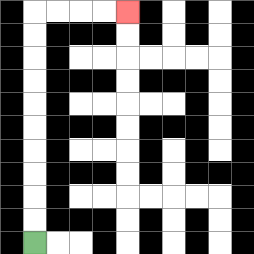{'start': '[1, 10]', 'end': '[5, 0]', 'path_directions': 'U,U,U,U,U,U,U,U,U,U,R,R,R,R', 'path_coordinates': '[[1, 10], [1, 9], [1, 8], [1, 7], [1, 6], [1, 5], [1, 4], [1, 3], [1, 2], [1, 1], [1, 0], [2, 0], [3, 0], [4, 0], [5, 0]]'}